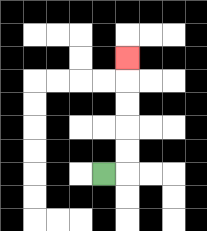{'start': '[4, 7]', 'end': '[5, 2]', 'path_directions': 'R,U,U,U,U,U', 'path_coordinates': '[[4, 7], [5, 7], [5, 6], [5, 5], [5, 4], [5, 3], [5, 2]]'}